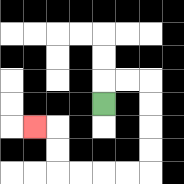{'start': '[4, 4]', 'end': '[1, 5]', 'path_directions': 'U,R,R,D,D,D,D,L,L,L,L,U,U,L', 'path_coordinates': '[[4, 4], [4, 3], [5, 3], [6, 3], [6, 4], [6, 5], [6, 6], [6, 7], [5, 7], [4, 7], [3, 7], [2, 7], [2, 6], [2, 5], [1, 5]]'}